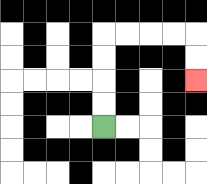{'start': '[4, 5]', 'end': '[8, 3]', 'path_directions': 'U,U,U,U,R,R,R,R,D,D', 'path_coordinates': '[[4, 5], [4, 4], [4, 3], [4, 2], [4, 1], [5, 1], [6, 1], [7, 1], [8, 1], [8, 2], [8, 3]]'}